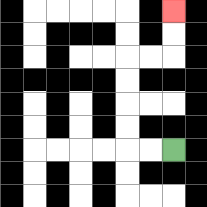{'start': '[7, 6]', 'end': '[7, 0]', 'path_directions': 'L,L,U,U,U,U,R,R,U,U', 'path_coordinates': '[[7, 6], [6, 6], [5, 6], [5, 5], [5, 4], [5, 3], [5, 2], [6, 2], [7, 2], [7, 1], [7, 0]]'}